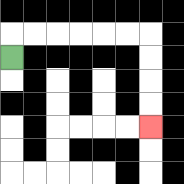{'start': '[0, 2]', 'end': '[6, 5]', 'path_directions': 'U,R,R,R,R,R,R,D,D,D,D', 'path_coordinates': '[[0, 2], [0, 1], [1, 1], [2, 1], [3, 1], [4, 1], [5, 1], [6, 1], [6, 2], [6, 3], [6, 4], [6, 5]]'}